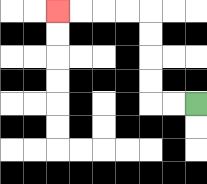{'start': '[8, 4]', 'end': '[2, 0]', 'path_directions': 'L,L,U,U,U,U,L,L,L,L', 'path_coordinates': '[[8, 4], [7, 4], [6, 4], [6, 3], [6, 2], [6, 1], [6, 0], [5, 0], [4, 0], [3, 0], [2, 0]]'}